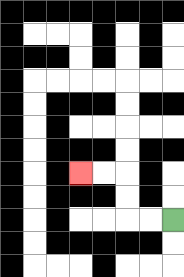{'start': '[7, 9]', 'end': '[3, 7]', 'path_directions': 'L,L,U,U,L,L', 'path_coordinates': '[[7, 9], [6, 9], [5, 9], [5, 8], [5, 7], [4, 7], [3, 7]]'}